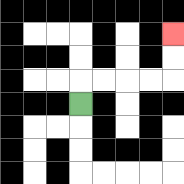{'start': '[3, 4]', 'end': '[7, 1]', 'path_directions': 'U,R,R,R,R,U,U', 'path_coordinates': '[[3, 4], [3, 3], [4, 3], [5, 3], [6, 3], [7, 3], [7, 2], [7, 1]]'}